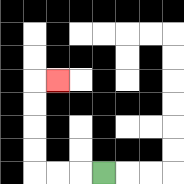{'start': '[4, 7]', 'end': '[2, 3]', 'path_directions': 'L,L,L,U,U,U,U,R', 'path_coordinates': '[[4, 7], [3, 7], [2, 7], [1, 7], [1, 6], [1, 5], [1, 4], [1, 3], [2, 3]]'}